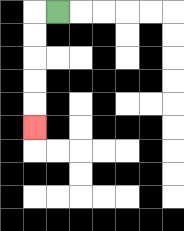{'start': '[2, 0]', 'end': '[1, 5]', 'path_directions': 'L,D,D,D,D,D', 'path_coordinates': '[[2, 0], [1, 0], [1, 1], [1, 2], [1, 3], [1, 4], [1, 5]]'}